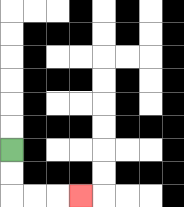{'start': '[0, 6]', 'end': '[3, 8]', 'path_directions': 'D,D,R,R,R', 'path_coordinates': '[[0, 6], [0, 7], [0, 8], [1, 8], [2, 8], [3, 8]]'}